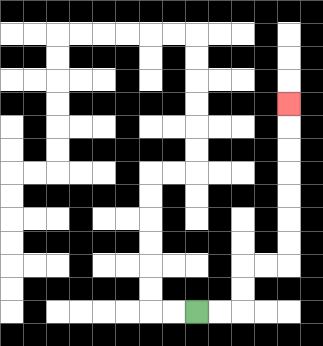{'start': '[8, 13]', 'end': '[12, 4]', 'path_directions': 'R,R,U,U,R,R,U,U,U,U,U,U,U', 'path_coordinates': '[[8, 13], [9, 13], [10, 13], [10, 12], [10, 11], [11, 11], [12, 11], [12, 10], [12, 9], [12, 8], [12, 7], [12, 6], [12, 5], [12, 4]]'}